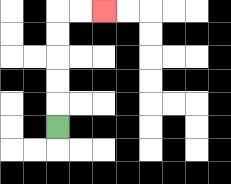{'start': '[2, 5]', 'end': '[4, 0]', 'path_directions': 'U,U,U,U,U,R,R', 'path_coordinates': '[[2, 5], [2, 4], [2, 3], [2, 2], [2, 1], [2, 0], [3, 0], [4, 0]]'}